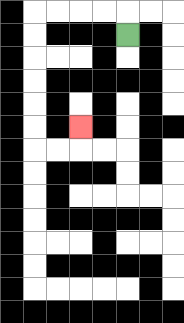{'start': '[5, 1]', 'end': '[3, 5]', 'path_directions': 'U,L,L,L,L,D,D,D,D,D,D,R,R,U', 'path_coordinates': '[[5, 1], [5, 0], [4, 0], [3, 0], [2, 0], [1, 0], [1, 1], [1, 2], [1, 3], [1, 4], [1, 5], [1, 6], [2, 6], [3, 6], [3, 5]]'}